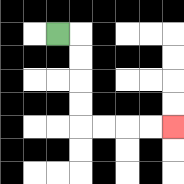{'start': '[2, 1]', 'end': '[7, 5]', 'path_directions': 'R,D,D,D,D,R,R,R,R', 'path_coordinates': '[[2, 1], [3, 1], [3, 2], [3, 3], [3, 4], [3, 5], [4, 5], [5, 5], [6, 5], [7, 5]]'}